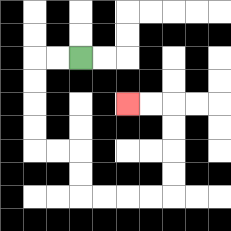{'start': '[3, 2]', 'end': '[5, 4]', 'path_directions': 'L,L,D,D,D,D,R,R,D,D,R,R,R,R,U,U,U,U,L,L', 'path_coordinates': '[[3, 2], [2, 2], [1, 2], [1, 3], [1, 4], [1, 5], [1, 6], [2, 6], [3, 6], [3, 7], [3, 8], [4, 8], [5, 8], [6, 8], [7, 8], [7, 7], [7, 6], [7, 5], [7, 4], [6, 4], [5, 4]]'}